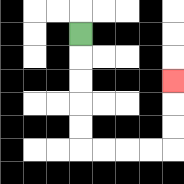{'start': '[3, 1]', 'end': '[7, 3]', 'path_directions': 'D,D,D,D,D,R,R,R,R,U,U,U', 'path_coordinates': '[[3, 1], [3, 2], [3, 3], [3, 4], [3, 5], [3, 6], [4, 6], [5, 6], [6, 6], [7, 6], [7, 5], [7, 4], [7, 3]]'}